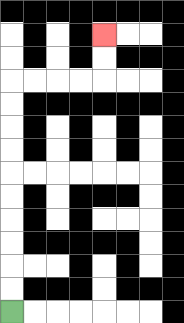{'start': '[0, 13]', 'end': '[4, 1]', 'path_directions': 'U,U,U,U,U,U,U,U,U,U,R,R,R,R,U,U', 'path_coordinates': '[[0, 13], [0, 12], [0, 11], [0, 10], [0, 9], [0, 8], [0, 7], [0, 6], [0, 5], [0, 4], [0, 3], [1, 3], [2, 3], [3, 3], [4, 3], [4, 2], [4, 1]]'}